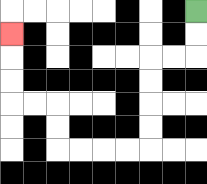{'start': '[8, 0]', 'end': '[0, 1]', 'path_directions': 'D,D,L,L,D,D,D,D,L,L,L,L,U,U,L,L,U,U,U', 'path_coordinates': '[[8, 0], [8, 1], [8, 2], [7, 2], [6, 2], [6, 3], [6, 4], [6, 5], [6, 6], [5, 6], [4, 6], [3, 6], [2, 6], [2, 5], [2, 4], [1, 4], [0, 4], [0, 3], [0, 2], [0, 1]]'}